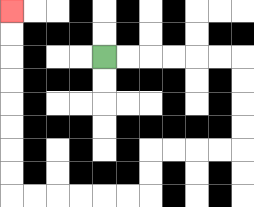{'start': '[4, 2]', 'end': '[0, 0]', 'path_directions': 'R,R,R,R,R,R,D,D,D,D,L,L,L,L,D,D,L,L,L,L,L,L,U,U,U,U,U,U,U,U', 'path_coordinates': '[[4, 2], [5, 2], [6, 2], [7, 2], [8, 2], [9, 2], [10, 2], [10, 3], [10, 4], [10, 5], [10, 6], [9, 6], [8, 6], [7, 6], [6, 6], [6, 7], [6, 8], [5, 8], [4, 8], [3, 8], [2, 8], [1, 8], [0, 8], [0, 7], [0, 6], [0, 5], [0, 4], [0, 3], [0, 2], [0, 1], [0, 0]]'}